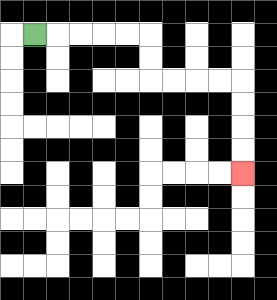{'start': '[1, 1]', 'end': '[10, 7]', 'path_directions': 'R,R,R,R,R,D,D,R,R,R,R,D,D,D,D', 'path_coordinates': '[[1, 1], [2, 1], [3, 1], [4, 1], [5, 1], [6, 1], [6, 2], [6, 3], [7, 3], [8, 3], [9, 3], [10, 3], [10, 4], [10, 5], [10, 6], [10, 7]]'}